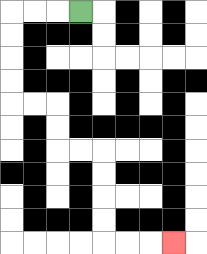{'start': '[3, 0]', 'end': '[7, 10]', 'path_directions': 'L,L,L,D,D,D,D,R,R,D,D,R,R,D,D,D,D,R,R,R', 'path_coordinates': '[[3, 0], [2, 0], [1, 0], [0, 0], [0, 1], [0, 2], [0, 3], [0, 4], [1, 4], [2, 4], [2, 5], [2, 6], [3, 6], [4, 6], [4, 7], [4, 8], [4, 9], [4, 10], [5, 10], [6, 10], [7, 10]]'}